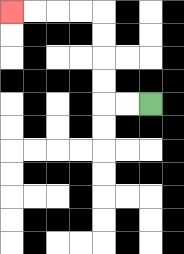{'start': '[6, 4]', 'end': '[0, 0]', 'path_directions': 'L,L,U,U,U,U,L,L,L,L', 'path_coordinates': '[[6, 4], [5, 4], [4, 4], [4, 3], [4, 2], [4, 1], [4, 0], [3, 0], [2, 0], [1, 0], [0, 0]]'}